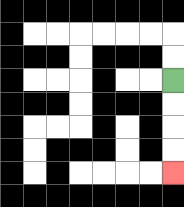{'start': '[7, 3]', 'end': '[7, 7]', 'path_directions': 'D,D,D,D', 'path_coordinates': '[[7, 3], [7, 4], [7, 5], [7, 6], [7, 7]]'}